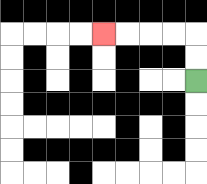{'start': '[8, 3]', 'end': '[4, 1]', 'path_directions': 'U,U,L,L,L,L', 'path_coordinates': '[[8, 3], [8, 2], [8, 1], [7, 1], [6, 1], [5, 1], [4, 1]]'}